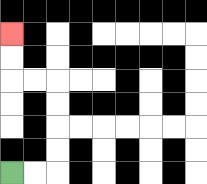{'start': '[0, 7]', 'end': '[0, 1]', 'path_directions': 'R,R,U,U,U,U,L,L,U,U', 'path_coordinates': '[[0, 7], [1, 7], [2, 7], [2, 6], [2, 5], [2, 4], [2, 3], [1, 3], [0, 3], [0, 2], [0, 1]]'}